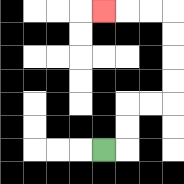{'start': '[4, 6]', 'end': '[4, 0]', 'path_directions': 'R,U,U,R,R,U,U,U,U,L,L,L', 'path_coordinates': '[[4, 6], [5, 6], [5, 5], [5, 4], [6, 4], [7, 4], [7, 3], [7, 2], [7, 1], [7, 0], [6, 0], [5, 0], [4, 0]]'}